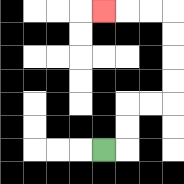{'start': '[4, 6]', 'end': '[4, 0]', 'path_directions': 'R,U,U,R,R,U,U,U,U,L,L,L', 'path_coordinates': '[[4, 6], [5, 6], [5, 5], [5, 4], [6, 4], [7, 4], [7, 3], [7, 2], [7, 1], [7, 0], [6, 0], [5, 0], [4, 0]]'}